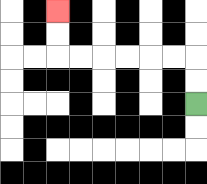{'start': '[8, 4]', 'end': '[2, 0]', 'path_directions': 'U,U,L,L,L,L,L,L,U,U', 'path_coordinates': '[[8, 4], [8, 3], [8, 2], [7, 2], [6, 2], [5, 2], [4, 2], [3, 2], [2, 2], [2, 1], [2, 0]]'}